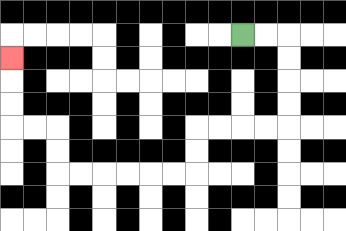{'start': '[10, 1]', 'end': '[0, 2]', 'path_directions': 'R,R,D,D,D,D,L,L,L,L,D,D,L,L,L,L,L,L,U,U,L,L,U,U,U', 'path_coordinates': '[[10, 1], [11, 1], [12, 1], [12, 2], [12, 3], [12, 4], [12, 5], [11, 5], [10, 5], [9, 5], [8, 5], [8, 6], [8, 7], [7, 7], [6, 7], [5, 7], [4, 7], [3, 7], [2, 7], [2, 6], [2, 5], [1, 5], [0, 5], [0, 4], [0, 3], [0, 2]]'}